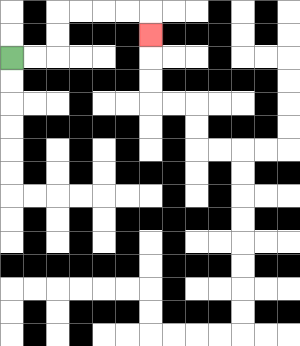{'start': '[0, 2]', 'end': '[6, 1]', 'path_directions': 'R,R,U,U,R,R,R,R,D', 'path_coordinates': '[[0, 2], [1, 2], [2, 2], [2, 1], [2, 0], [3, 0], [4, 0], [5, 0], [6, 0], [6, 1]]'}